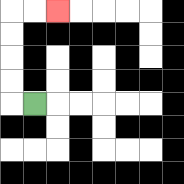{'start': '[1, 4]', 'end': '[2, 0]', 'path_directions': 'L,U,U,U,U,R,R', 'path_coordinates': '[[1, 4], [0, 4], [0, 3], [0, 2], [0, 1], [0, 0], [1, 0], [2, 0]]'}